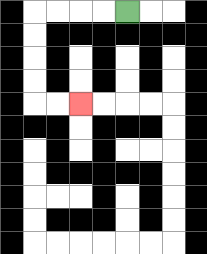{'start': '[5, 0]', 'end': '[3, 4]', 'path_directions': 'L,L,L,L,D,D,D,D,R,R', 'path_coordinates': '[[5, 0], [4, 0], [3, 0], [2, 0], [1, 0], [1, 1], [1, 2], [1, 3], [1, 4], [2, 4], [3, 4]]'}